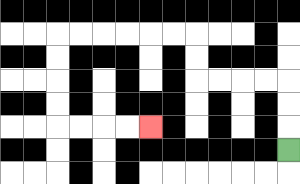{'start': '[12, 6]', 'end': '[6, 5]', 'path_directions': 'U,U,U,L,L,L,L,U,U,L,L,L,L,L,L,D,D,D,D,R,R,R,R', 'path_coordinates': '[[12, 6], [12, 5], [12, 4], [12, 3], [11, 3], [10, 3], [9, 3], [8, 3], [8, 2], [8, 1], [7, 1], [6, 1], [5, 1], [4, 1], [3, 1], [2, 1], [2, 2], [2, 3], [2, 4], [2, 5], [3, 5], [4, 5], [5, 5], [6, 5]]'}